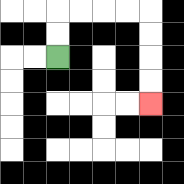{'start': '[2, 2]', 'end': '[6, 4]', 'path_directions': 'U,U,R,R,R,R,D,D,D,D', 'path_coordinates': '[[2, 2], [2, 1], [2, 0], [3, 0], [4, 0], [5, 0], [6, 0], [6, 1], [6, 2], [6, 3], [6, 4]]'}